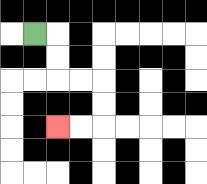{'start': '[1, 1]', 'end': '[2, 5]', 'path_directions': 'R,D,D,R,R,D,D,L,L', 'path_coordinates': '[[1, 1], [2, 1], [2, 2], [2, 3], [3, 3], [4, 3], [4, 4], [4, 5], [3, 5], [2, 5]]'}